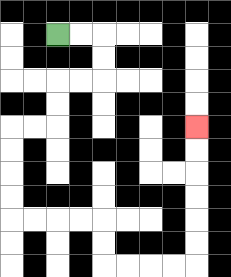{'start': '[2, 1]', 'end': '[8, 5]', 'path_directions': 'R,R,D,D,L,L,D,D,L,L,D,D,D,D,R,R,R,R,D,D,R,R,R,R,U,U,U,U,U,U', 'path_coordinates': '[[2, 1], [3, 1], [4, 1], [4, 2], [4, 3], [3, 3], [2, 3], [2, 4], [2, 5], [1, 5], [0, 5], [0, 6], [0, 7], [0, 8], [0, 9], [1, 9], [2, 9], [3, 9], [4, 9], [4, 10], [4, 11], [5, 11], [6, 11], [7, 11], [8, 11], [8, 10], [8, 9], [8, 8], [8, 7], [8, 6], [8, 5]]'}